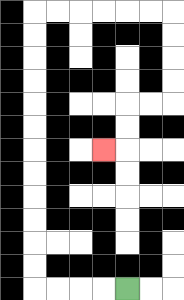{'start': '[5, 12]', 'end': '[4, 6]', 'path_directions': 'L,L,L,L,U,U,U,U,U,U,U,U,U,U,U,U,R,R,R,R,R,R,D,D,D,D,L,L,D,D,L', 'path_coordinates': '[[5, 12], [4, 12], [3, 12], [2, 12], [1, 12], [1, 11], [1, 10], [1, 9], [1, 8], [1, 7], [1, 6], [1, 5], [1, 4], [1, 3], [1, 2], [1, 1], [1, 0], [2, 0], [3, 0], [4, 0], [5, 0], [6, 0], [7, 0], [7, 1], [7, 2], [7, 3], [7, 4], [6, 4], [5, 4], [5, 5], [5, 6], [4, 6]]'}